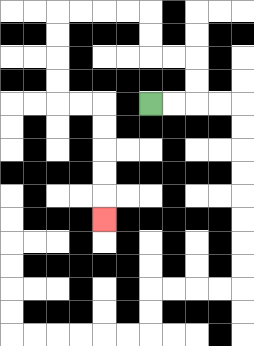{'start': '[6, 4]', 'end': '[4, 9]', 'path_directions': 'R,R,U,U,L,L,U,U,L,L,L,L,D,D,D,D,R,R,D,D,D,D,D', 'path_coordinates': '[[6, 4], [7, 4], [8, 4], [8, 3], [8, 2], [7, 2], [6, 2], [6, 1], [6, 0], [5, 0], [4, 0], [3, 0], [2, 0], [2, 1], [2, 2], [2, 3], [2, 4], [3, 4], [4, 4], [4, 5], [4, 6], [4, 7], [4, 8], [4, 9]]'}